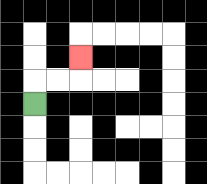{'start': '[1, 4]', 'end': '[3, 2]', 'path_directions': 'U,R,R,U', 'path_coordinates': '[[1, 4], [1, 3], [2, 3], [3, 3], [3, 2]]'}